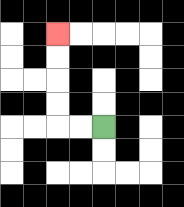{'start': '[4, 5]', 'end': '[2, 1]', 'path_directions': 'L,L,U,U,U,U', 'path_coordinates': '[[4, 5], [3, 5], [2, 5], [2, 4], [2, 3], [2, 2], [2, 1]]'}